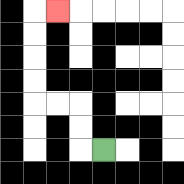{'start': '[4, 6]', 'end': '[2, 0]', 'path_directions': 'L,U,U,L,L,U,U,U,U,R', 'path_coordinates': '[[4, 6], [3, 6], [3, 5], [3, 4], [2, 4], [1, 4], [1, 3], [1, 2], [1, 1], [1, 0], [2, 0]]'}